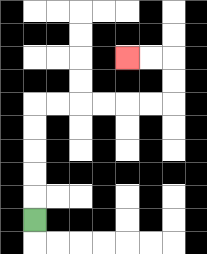{'start': '[1, 9]', 'end': '[5, 2]', 'path_directions': 'U,U,U,U,U,R,R,R,R,R,R,U,U,L,L', 'path_coordinates': '[[1, 9], [1, 8], [1, 7], [1, 6], [1, 5], [1, 4], [2, 4], [3, 4], [4, 4], [5, 4], [6, 4], [7, 4], [7, 3], [7, 2], [6, 2], [5, 2]]'}